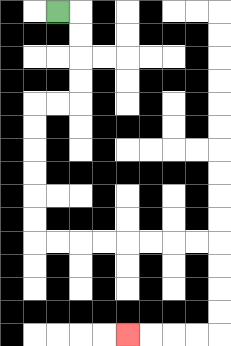{'start': '[2, 0]', 'end': '[5, 14]', 'path_directions': 'R,D,D,D,D,L,L,D,D,D,D,D,D,R,R,R,R,R,R,R,R,D,D,D,D,L,L,L,L', 'path_coordinates': '[[2, 0], [3, 0], [3, 1], [3, 2], [3, 3], [3, 4], [2, 4], [1, 4], [1, 5], [1, 6], [1, 7], [1, 8], [1, 9], [1, 10], [2, 10], [3, 10], [4, 10], [5, 10], [6, 10], [7, 10], [8, 10], [9, 10], [9, 11], [9, 12], [9, 13], [9, 14], [8, 14], [7, 14], [6, 14], [5, 14]]'}